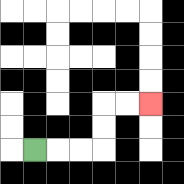{'start': '[1, 6]', 'end': '[6, 4]', 'path_directions': 'R,R,R,U,U,R,R', 'path_coordinates': '[[1, 6], [2, 6], [3, 6], [4, 6], [4, 5], [4, 4], [5, 4], [6, 4]]'}